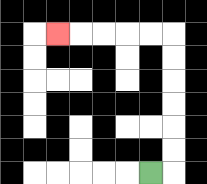{'start': '[6, 7]', 'end': '[2, 1]', 'path_directions': 'R,U,U,U,U,U,U,L,L,L,L,L', 'path_coordinates': '[[6, 7], [7, 7], [7, 6], [7, 5], [7, 4], [7, 3], [7, 2], [7, 1], [6, 1], [5, 1], [4, 1], [3, 1], [2, 1]]'}